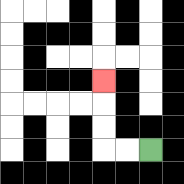{'start': '[6, 6]', 'end': '[4, 3]', 'path_directions': 'L,L,U,U,U', 'path_coordinates': '[[6, 6], [5, 6], [4, 6], [4, 5], [4, 4], [4, 3]]'}